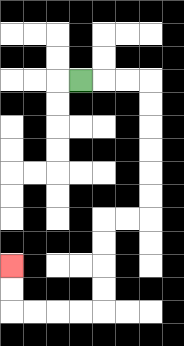{'start': '[3, 3]', 'end': '[0, 11]', 'path_directions': 'R,R,R,D,D,D,D,D,D,L,L,D,D,D,D,L,L,L,L,U,U', 'path_coordinates': '[[3, 3], [4, 3], [5, 3], [6, 3], [6, 4], [6, 5], [6, 6], [6, 7], [6, 8], [6, 9], [5, 9], [4, 9], [4, 10], [4, 11], [4, 12], [4, 13], [3, 13], [2, 13], [1, 13], [0, 13], [0, 12], [0, 11]]'}